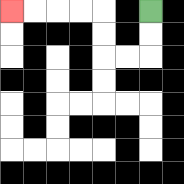{'start': '[6, 0]', 'end': '[0, 0]', 'path_directions': 'D,D,L,L,U,U,L,L,L,L', 'path_coordinates': '[[6, 0], [6, 1], [6, 2], [5, 2], [4, 2], [4, 1], [4, 0], [3, 0], [2, 0], [1, 0], [0, 0]]'}